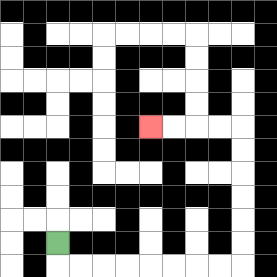{'start': '[2, 10]', 'end': '[6, 5]', 'path_directions': 'D,R,R,R,R,R,R,R,R,U,U,U,U,U,U,L,L,L,L', 'path_coordinates': '[[2, 10], [2, 11], [3, 11], [4, 11], [5, 11], [6, 11], [7, 11], [8, 11], [9, 11], [10, 11], [10, 10], [10, 9], [10, 8], [10, 7], [10, 6], [10, 5], [9, 5], [8, 5], [7, 5], [6, 5]]'}